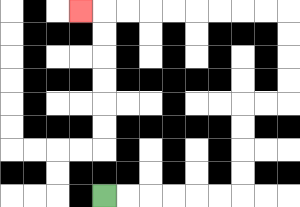{'start': '[4, 8]', 'end': '[3, 0]', 'path_directions': 'R,R,R,R,R,R,U,U,U,U,R,R,U,U,U,U,L,L,L,L,L,L,L,L,L', 'path_coordinates': '[[4, 8], [5, 8], [6, 8], [7, 8], [8, 8], [9, 8], [10, 8], [10, 7], [10, 6], [10, 5], [10, 4], [11, 4], [12, 4], [12, 3], [12, 2], [12, 1], [12, 0], [11, 0], [10, 0], [9, 0], [8, 0], [7, 0], [6, 0], [5, 0], [4, 0], [3, 0]]'}